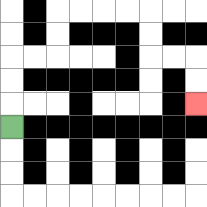{'start': '[0, 5]', 'end': '[8, 4]', 'path_directions': 'U,U,U,R,R,U,U,R,R,R,R,D,D,R,R,D,D', 'path_coordinates': '[[0, 5], [0, 4], [0, 3], [0, 2], [1, 2], [2, 2], [2, 1], [2, 0], [3, 0], [4, 0], [5, 0], [6, 0], [6, 1], [6, 2], [7, 2], [8, 2], [8, 3], [8, 4]]'}